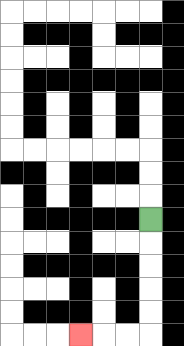{'start': '[6, 9]', 'end': '[3, 14]', 'path_directions': 'D,D,D,D,D,L,L,L', 'path_coordinates': '[[6, 9], [6, 10], [6, 11], [6, 12], [6, 13], [6, 14], [5, 14], [4, 14], [3, 14]]'}